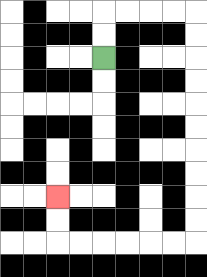{'start': '[4, 2]', 'end': '[2, 8]', 'path_directions': 'U,U,R,R,R,R,D,D,D,D,D,D,D,D,D,D,L,L,L,L,L,L,U,U', 'path_coordinates': '[[4, 2], [4, 1], [4, 0], [5, 0], [6, 0], [7, 0], [8, 0], [8, 1], [8, 2], [8, 3], [8, 4], [8, 5], [8, 6], [8, 7], [8, 8], [8, 9], [8, 10], [7, 10], [6, 10], [5, 10], [4, 10], [3, 10], [2, 10], [2, 9], [2, 8]]'}